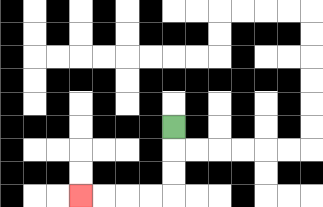{'start': '[7, 5]', 'end': '[3, 8]', 'path_directions': 'D,D,D,L,L,L,L', 'path_coordinates': '[[7, 5], [7, 6], [7, 7], [7, 8], [6, 8], [5, 8], [4, 8], [3, 8]]'}